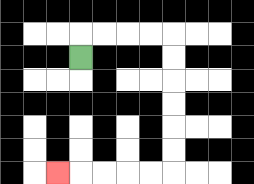{'start': '[3, 2]', 'end': '[2, 7]', 'path_directions': 'U,R,R,R,R,D,D,D,D,D,D,L,L,L,L,L', 'path_coordinates': '[[3, 2], [3, 1], [4, 1], [5, 1], [6, 1], [7, 1], [7, 2], [7, 3], [7, 4], [7, 5], [7, 6], [7, 7], [6, 7], [5, 7], [4, 7], [3, 7], [2, 7]]'}